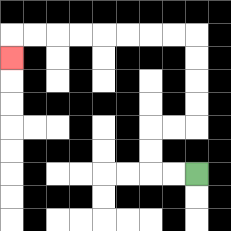{'start': '[8, 7]', 'end': '[0, 2]', 'path_directions': 'L,L,U,U,R,R,U,U,U,U,L,L,L,L,L,L,L,L,D', 'path_coordinates': '[[8, 7], [7, 7], [6, 7], [6, 6], [6, 5], [7, 5], [8, 5], [8, 4], [8, 3], [8, 2], [8, 1], [7, 1], [6, 1], [5, 1], [4, 1], [3, 1], [2, 1], [1, 1], [0, 1], [0, 2]]'}